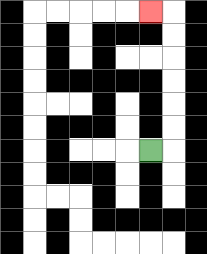{'start': '[6, 6]', 'end': '[6, 0]', 'path_directions': 'R,U,U,U,U,U,U,L', 'path_coordinates': '[[6, 6], [7, 6], [7, 5], [7, 4], [7, 3], [7, 2], [7, 1], [7, 0], [6, 0]]'}